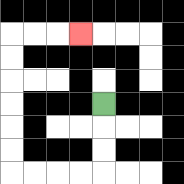{'start': '[4, 4]', 'end': '[3, 1]', 'path_directions': 'D,D,D,L,L,L,L,U,U,U,U,U,U,R,R,R', 'path_coordinates': '[[4, 4], [4, 5], [4, 6], [4, 7], [3, 7], [2, 7], [1, 7], [0, 7], [0, 6], [0, 5], [0, 4], [0, 3], [0, 2], [0, 1], [1, 1], [2, 1], [3, 1]]'}